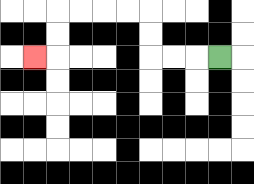{'start': '[9, 2]', 'end': '[1, 2]', 'path_directions': 'L,L,L,U,U,L,L,L,L,D,D,L', 'path_coordinates': '[[9, 2], [8, 2], [7, 2], [6, 2], [6, 1], [6, 0], [5, 0], [4, 0], [3, 0], [2, 0], [2, 1], [2, 2], [1, 2]]'}